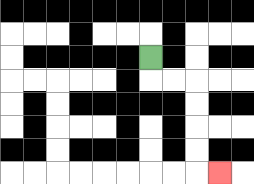{'start': '[6, 2]', 'end': '[9, 7]', 'path_directions': 'D,R,R,D,D,D,D,R', 'path_coordinates': '[[6, 2], [6, 3], [7, 3], [8, 3], [8, 4], [8, 5], [8, 6], [8, 7], [9, 7]]'}